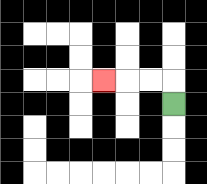{'start': '[7, 4]', 'end': '[4, 3]', 'path_directions': 'U,L,L,L', 'path_coordinates': '[[7, 4], [7, 3], [6, 3], [5, 3], [4, 3]]'}